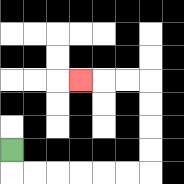{'start': '[0, 6]', 'end': '[3, 3]', 'path_directions': 'D,R,R,R,R,R,R,U,U,U,U,L,L,L', 'path_coordinates': '[[0, 6], [0, 7], [1, 7], [2, 7], [3, 7], [4, 7], [5, 7], [6, 7], [6, 6], [6, 5], [6, 4], [6, 3], [5, 3], [4, 3], [3, 3]]'}